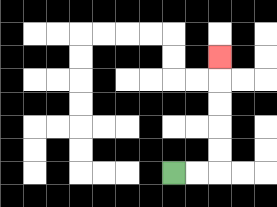{'start': '[7, 7]', 'end': '[9, 2]', 'path_directions': 'R,R,U,U,U,U,U', 'path_coordinates': '[[7, 7], [8, 7], [9, 7], [9, 6], [9, 5], [9, 4], [9, 3], [9, 2]]'}